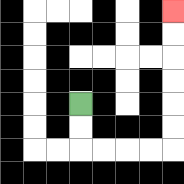{'start': '[3, 4]', 'end': '[7, 0]', 'path_directions': 'D,D,R,R,R,R,U,U,U,U,U,U', 'path_coordinates': '[[3, 4], [3, 5], [3, 6], [4, 6], [5, 6], [6, 6], [7, 6], [7, 5], [7, 4], [7, 3], [7, 2], [7, 1], [7, 0]]'}